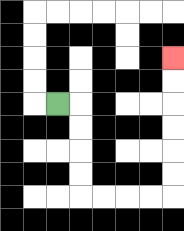{'start': '[2, 4]', 'end': '[7, 2]', 'path_directions': 'R,D,D,D,D,R,R,R,R,U,U,U,U,U,U', 'path_coordinates': '[[2, 4], [3, 4], [3, 5], [3, 6], [3, 7], [3, 8], [4, 8], [5, 8], [6, 8], [7, 8], [7, 7], [7, 6], [7, 5], [7, 4], [7, 3], [7, 2]]'}